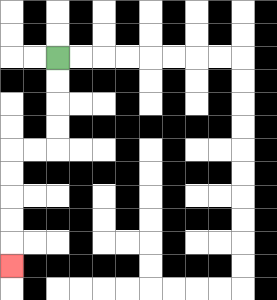{'start': '[2, 2]', 'end': '[0, 11]', 'path_directions': 'D,D,D,D,L,L,D,D,D,D,D', 'path_coordinates': '[[2, 2], [2, 3], [2, 4], [2, 5], [2, 6], [1, 6], [0, 6], [0, 7], [0, 8], [0, 9], [0, 10], [0, 11]]'}